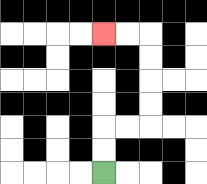{'start': '[4, 7]', 'end': '[4, 1]', 'path_directions': 'U,U,R,R,U,U,U,U,L,L', 'path_coordinates': '[[4, 7], [4, 6], [4, 5], [5, 5], [6, 5], [6, 4], [6, 3], [6, 2], [6, 1], [5, 1], [4, 1]]'}